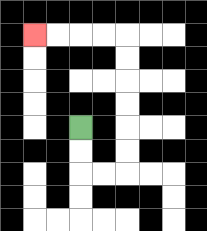{'start': '[3, 5]', 'end': '[1, 1]', 'path_directions': 'D,D,R,R,U,U,U,U,U,U,L,L,L,L', 'path_coordinates': '[[3, 5], [3, 6], [3, 7], [4, 7], [5, 7], [5, 6], [5, 5], [5, 4], [5, 3], [5, 2], [5, 1], [4, 1], [3, 1], [2, 1], [1, 1]]'}